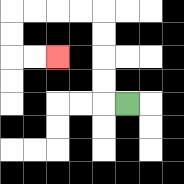{'start': '[5, 4]', 'end': '[2, 2]', 'path_directions': 'L,U,U,U,U,L,L,L,L,D,D,R,R', 'path_coordinates': '[[5, 4], [4, 4], [4, 3], [4, 2], [4, 1], [4, 0], [3, 0], [2, 0], [1, 0], [0, 0], [0, 1], [0, 2], [1, 2], [2, 2]]'}